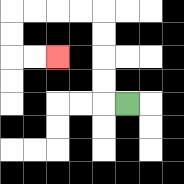{'start': '[5, 4]', 'end': '[2, 2]', 'path_directions': 'L,U,U,U,U,L,L,L,L,D,D,R,R', 'path_coordinates': '[[5, 4], [4, 4], [4, 3], [4, 2], [4, 1], [4, 0], [3, 0], [2, 0], [1, 0], [0, 0], [0, 1], [0, 2], [1, 2], [2, 2]]'}